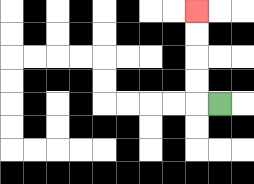{'start': '[9, 4]', 'end': '[8, 0]', 'path_directions': 'L,U,U,U,U', 'path_coordinates': '[[9, 4], [8, 4], [8, 3], [8, 2], [8, 1], [8, 0]]'}